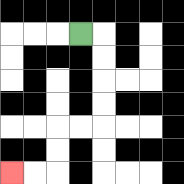{'start': '[3, 1]', 'end': '[0, 7]', 'path_directions': 'R,D,D,D,D,L,L,D,D,L,L', 'path_coordinates': '[[3, 1], [4, 1], [4, 2], [4, 3], [4, 4], [4, 5], [3, 5], [2, 5], [2, 6], [2, 7], [1, 7], [0, 7]]'}